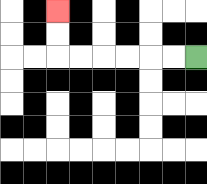{'start': '[8, 2]', 'end': '[2, 0]', 'path_directions': 'L,L,L,L,L,L,U,U', 'path_coordinates': '[[8, 2], [7, 2], [6, 2], [5, 2], [4, 2], [3, 2], [2, 2], [2, 1], [2, 0]]'}